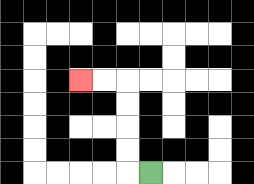{'start': '[6, 7]', 'end': '[3, 3]', 'path_directions': 'L,U,U,U,U,L,L', 'path_coordinates': '[[6, 7], [5, 7], [5, 6], [5, 5], [5, 4], [5, 3], [4, 3], [3, 3]]'}